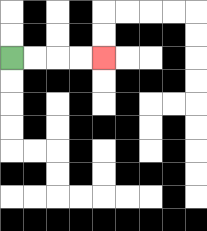{'start': '[0, 2]', 'end': '[4, 2]', 'path_directions': 'R,R,R,R', 'path_coordinates': '[[0, 2], [1, 2], [2, 2], [3, 2], [4, 2]]'}